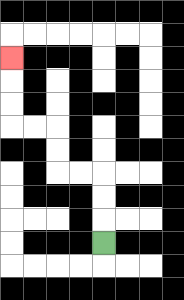{'start': '[4, 10]', 'end': '[0, 2]', 'path_directions': 'U,U,U,L,L,U,U,L,L,U,U,U', 'path_coordinates': '[[4, 10], [4, 9], [4, 8], [4, 7], [3, 7], [2, 7], [2, 6], [2, 5], [1, 5], [0, 5], [0, 4], [0, 3], [0, 2]]'}